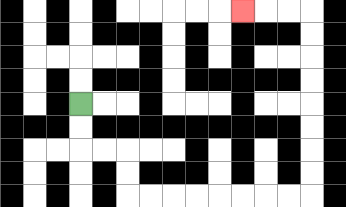{'start': '[3, 4]', 'end': '[10, 0]', 'path_directions': 'D,D,R,R,D,D,R,R,R,R,R,R,R,R,U,U,U,U,U,U,U,U,L,L,L', 'path_coordinates': '[[3, 4], [3, 5], [3, 6], [4, 6], [5, 6], [5, 7], [5, 8], [6, 8], [7, 8], [8, 8], [9, 8], [10, 8], [11, 8], [12, 8], [13, 8], [13, 7], [13, 6], [13, 5], [13, 4], [13, 3], [13, 2], [13, 1], [13, 0], [12, 0], [11, 0], [10, 0]]'}